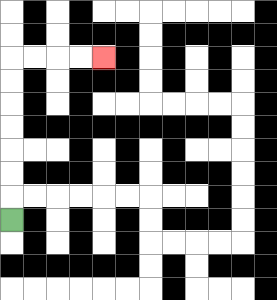{'start': '[0, 9]', 'end': '[4, 2]', 'path_directions': 'U,U,U,U,U,U,U,R,R,R,R', 'path_coordinates': '[[0, 9], [0, 8], [0, 7], [0, 6], [0, 5], [0, 4], [0, 3], [0, 2], [1, 2], [2, 2], [3, 2], [4, 2]]'}